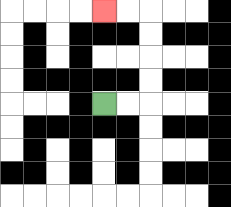{'start': '[4, 4]', 'end': '[4, 0]', 'path_directions': 'R,R,U,U,U,U,L,L', 'path_coordinates': '[[4, 4], [5, 4], [6, 4], [6, 3], [6, 2], [6, 1], [6, 0], [5, 0], [4, 0]]'}